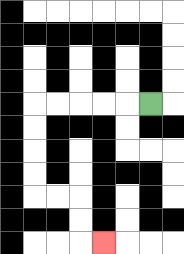{'start': '[6, 4]', 'end': '[4, 10]', 'path_directions': 'L,L,L,L,L,D,D,D,D,R,R,D,D,R', 'path_coordinates': '[[6, 4], [5, 4], [4, 4], [3, 4], [2, 4], [1, 4], [1, 5], [1, 6], [1, 7], [1, 8], [2, 8], [3, 8], [3, 9], [3, 10], [4, 10]]'}